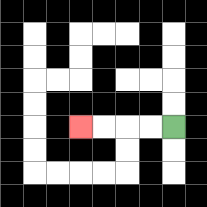{'start': '[7, 5]', 'end': '[3, 5]', 'path_directions': 'L,L,L,L', 'path_coordinates': '[[7, 5], [6, 5], [5, 5], [4, 5], [3, 5]]'}